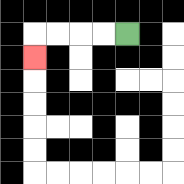{'start': '[5, 1]', 'end': '[1, 2]', 'path_directions': 'L,L,L,L,D', 'path_coordinates': '[[5, 1], [4, 1], [3, 1], [2, 1], [1, 1], [1, 2]]'}